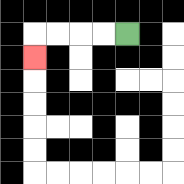{'start': '[5, 1]', 'end': '[1, 2]', 'path_directions': 'L,L,L,L,D', 'path_coordinates': '[[5, 1], [4, 1], [3, 1], [2, 1], [1, 1], [1, 2]]'}